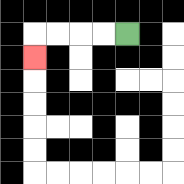{'start': '[5, 1]', 'end': '[1, 2]', 'path_directions': 'L,L,L,L,D', 'path_coordinates': '[[5, 1], [4, 1], [3, 1], [2, 1], [1, 1], [1, 2]]'}